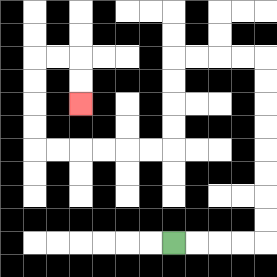{'start': '[7, 10]', 'end': '[3, 4]', 'path_directions': 'R,R,R,R,U,U,U,U,U,U,U,U,L,L,L,L,D,D,D,D,L,L,L,L,L,L,U,U,U,U,R,R,D,D', 'path_coordinates': '[[7, 10], [8, 10], [9, 10], [10, 10], [11, 10], [11, 9], [11, 8], [11, 7], [11, 6], [11, 5], [11, 4], [11, 3], [11, 2], [10, 2], [9, 2], [8, 2], [7, 2], [7, 3], [7, 4], [7, 5], [7, 6], [6, 6], [5, 6], [4, 6], [3, 6], [2, 6], [1, 6], [1, 5], [1, 4], [1, 3], [1, 2], [2, 2], [3, 2], [3, 3], [3, 4]]'}